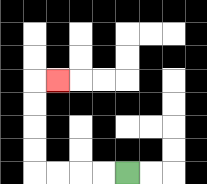{'start': '[5, 7]', 'end': '[2, 3]', 'path_directions': 'L,L,L,L,U,U,U,U,R', 'path_coordinates': '[[5, 7], [4, 7], [3, 7], [2, 7], [1, 7], [1, 6], [1, 5], [1, 4], [1, 3], [2, 3]]'}